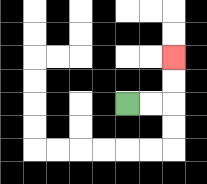{'start': '[5, 4]', 'end': '[7, 2]', 'path_directions': 'R,R,U,U', 'path_coordinates': '[[5, 4], [6, 4], [7, 4], [7, 3], [7, 2]]'}